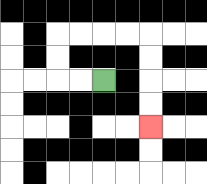{'start': '[4, 3]', 'end': '[6, 5]', 'path_directions': 'L,L,U,U,R,R,R,R,D,D,D,D', 'path_coordinates': '[[4, 3], [3, 3], [2, 3], [2, 2], [2, 1], [3, 1], [4, 1], [5, 1], [6, 1], [6, 2], [6, 3], [6, 4], [6, 5]]'}